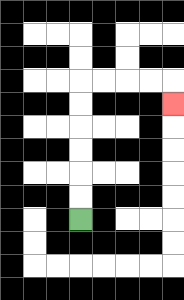{'start': '[3, 9]', 'end': '[7, 4]', 'path_directions': 'U,U,U,U,U,U,R,R,R,R,D', 'path_coordinates': '[[3, 9], [3, 8], [3, 7], [3, 6], [3, 5], [3, 4], [3, 3], [4, 3], [5, 3], [6, 3], [7, 3], [7, 4]]'}